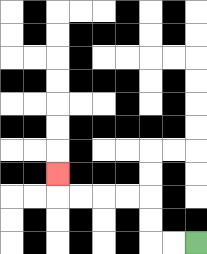{'start': '[8, 10]', 'end': '[2, 7]', 'path_directions': 'L,L,U,U,L,L,L,L,U', 'path_coordinates': '[[8, 10], [7, 10], [6, 10], [6, 9], [6, 8], [5, 8], [4, 8], [3, 8], [2, 8], [2, 7]]'}